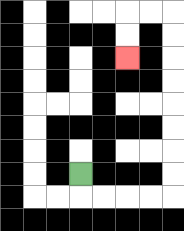{'start': '[3, 7]', 'end': '[5, 2]', 'path_directions': 'D,R,R,R,R,U,U,U,U,U,U,U,U,L,L,D,D', 'path_coordinates': '[[3, 7], [3, 8], [4, 8], [5, 8], [6, 8], [7, 8], [7, 7], [7, 6], [7, 5], [7, 4], [7, 3], [7, 2], [7, 1], [7, 0], [6, 0], [5, 0], [5, 1], [5, 2]]'}